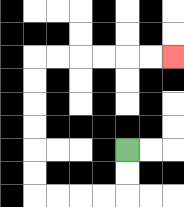{'start': '[5, 6]', 'end': '[7, 2]', 'path_directions': 'D,D,L,L,L,L,U,U,U,U,U,U,R,R,R,R,R,R', 'path_coordinates': '[[5, 6], [5, 7], [5, 8], [4, 8], [3, 8], [2, 8], [1, 8], [1, 7], [1, 6], [1, 5], [1, 4], [1, 3], [1, 2], [2, 2], [3, 2], [4, 2], [5, 2], [6, 2], [7, 2]]'}